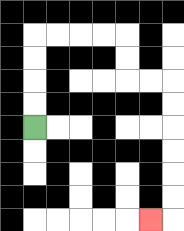{'start': '[1, 5]', 'end': '[6, 9]', 'path_directions': 'U,U,U,U,R,R,R,R,D,D,R,R,D,D,D,D,D,D,L', 'path_coordinates': '[[1, 5], [1, 4], [1, 3], [1, 2], [1, 1], [2, 1], [3, 1], [4, 1], [5, 1], [5, 2], [5, 3], [6, 3], [7, 3], [7, 4], [7, 5], [7, 6], [7, 7], [7, 8], [7, 9], [6, 9]]'}